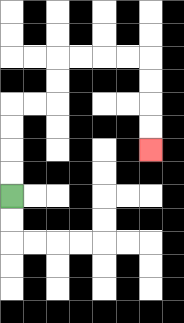{'start': '[0, 8]', 'end': '[6, 6]', 'path_directions': 'U,U,U,U,R,R,U,U,R,R,R,R,D,D,D,D', 'path_coordinates': '[[0, 8], [0, 7], [0, 6], [0, 5], [0, 4], [1, 4], [2, 4], [2, 3], [2, 2], [3, 2], [4, 2], [5, 2], [6, 2], [6, 3], [6, 4], [6, 5], [6, 6]]'}